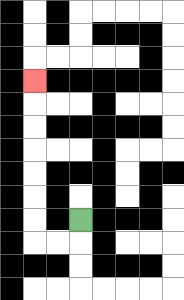{'start': '[3, 9]', 'end': '[1, 3]', 'path_directions': 'D,L,L,U,U,U,U,U,U,U', 'path_coordinates': '[[3, 9], [3, 10], [2, 10], [1, 10], [1, 9], [1, 8], [1, 7], [1, 6], [1, 5], [1, 4], [1, 3]]'}